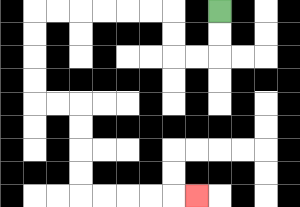{'start': '[9, 0]', 'end': '[8, 8]', 'path_directions': 'D,D,L,L,U,U,L,L,L,L,L,L,D,D,D,D,R,R,D,D,D,D,R,R,R,R,R', 'path_coordinates': '[[9, 0], [9, 1], [9, 2], [8, 2], [7, 2], [7, 1], [7, 0], [6, 0], [5, 0], [4, 0], [3, 0], [2, 0], [1, 0], [1, 1], [1, 2], [1, 3], [1, 4], [2, 4], [3, 4], [3, 5], [3, 6], [3, 7], [3, 8], [4, 8], [5, 8], [6, 8], [7, 8], [8, 8]]'}